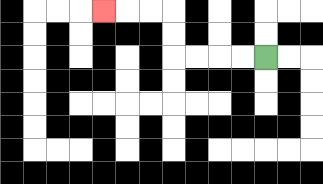{'start': '[11, 2]', 'end': '[4, 0]', 'path_directions': 'L,L,L,L,U,U,L,L,L', 'path_coordinates': '[[11, 2], [10, 2], [9, 2], [8, 2], [7, 2], [7, 1], [7, 0], [6, 0], [5, 0], [4, 0]]'}